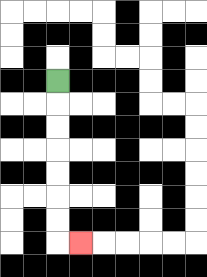{'start': '[2, 3]', 'end': '[3, 10]', 'path_directions': 'D,D,D,D,D,D,D,R', 'path_coordinates': '[[2, 3], [2, 4], [2, 5], [2, 6], [2, 7], [2, 8], [2, 9], [2, 10], [3, 10]]'}